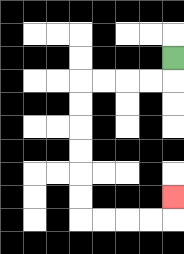{'start': '[7, 2]', 'end': '[7, 8]', 'path_directions': 'D,L,L,L,L,D,D,D,D,D,D,R,R,R,R,U', 'path_coordinates': '[[7, 2], [7, 3], [6, 3], [5, 3], [4, 3], [3, 3], [3, 4], [3, 5], [3, 6], [3, 7], [3, 8], [3, 9], [4, 9], [5, 9], [6, 9], [7, 9], [7, 8]]'}